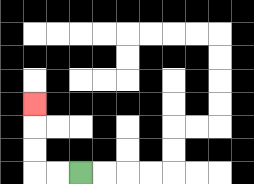{'start': '[3, 7]', 'end': '[1, 4]', 'path_directions': 'L,L,U,U,U', 'path_coordinates': '[[3, 7], [2, 7], [1, 7], [1, 6], [1, 5], [1, 4]]'}